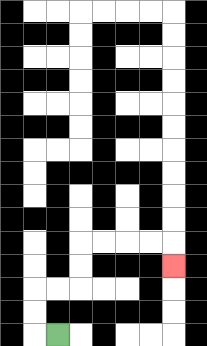{'start': '[2, 14]', 'end': '[7, 11]', 'path_directions': 'L,U,U,R,R,U,U,R,R,R,R,D', 'path_coordinates': '[[2, 14], [1, 14], [1, 13], [1, 12], [2, 12], [3, 12], [3, 11], [3, 10], [4, 10], [5, 10], [6, 10], [7, 10], [7, 11]]'}